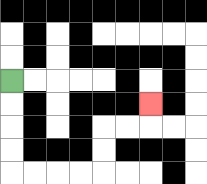{'start': '[0, 3]', 'end': '[6, 4]', 'path_directions': 'D,D,D,D,R,R,R,R,U,U,R,R,U', 'path_coordinates': '[[0, 3], [0, 4], [0, 5], [0, 6], [0, 7], [1, 7], [2, 7], [3, 7], [4, 7], [4, 6], [4, 5], [5, 5], [6, 5], [6, 4]]'}